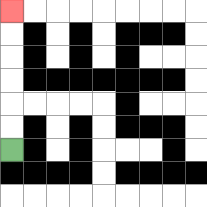{'start': '[0, 6]', 'end': '[0, 0]', 'path_directions': 'U,U,U,U,U,U', 'path_coordinates': '[[0, 6], [0, 5], [0, 4], [0, 3], [0, 2], [0, 1], [0, 0]]'}